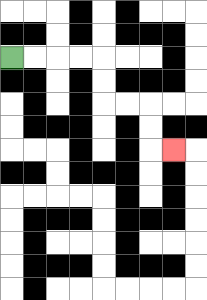{'start': '[0, 2]', 'end': '[7, 6]', 'path_directions': 'R,R,R,R,D,D,R,R,D,D,R', 'path_coordinates': '[[0, 2], [1, 2], [2, 2], [3, 2], [4, 2], [4, 3], [4, 4], [5, 4], [6, 4], [6, 5], [6, 6], [7, 6]]'}